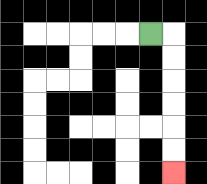{'start': '[6, 1]', 'end': '[7, 7]', 'path_directions': 'R,D,D,D,D,D,D', 'path_coordinates': '[[6, 1], [7, 1], [7, 2], [7, 3], [7, 4], [7, 5], [7, 6], [7, 7]]'}